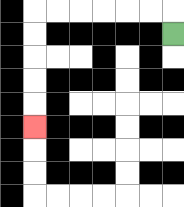{'start': '[7, 1]', 'end': '[1, 5]', 'path_directions': 'U,L,L,L,L,L,L,D,D,D,D,D', 'path_coordinates': '[[7, 1], [7, 0], [6, 0], [5, 0], [4, 0], [3, 0], [2, 0], [1, 0], [1, 1], [1, 2], [1, 3], [1, 4], [1, 5]]'}